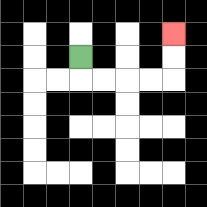{'start': '[3, 2]', 'end': '[7, 1]', 'path_directions': 'D,R,R,R,R,U,U', 'path_coordinates': '[[3, 2], [3, 3], [4, 3], [5, 3], [6, 3], [7, 3], [7, 2], [7, 1]]'}